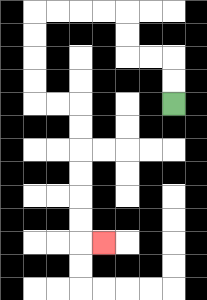{'start': '[7, 4]', 'end': '[4, 10]', 'path_directions': 'U,U,L,L,U,U,L,L,L,L,D,D,D,D,R,R,D,D,D,D,D,D,R', 'path_coordinates': '[[7, 4], [7, 3], [7, 2], [6, 2], [5, 2], [5, 1], [5, 0], [4, 0], [3, 0], [2, 0], [1, 0], [1, 1], [1, 2], [1, 3], [1, 4], [2, 4], [3, 4], [3, 5], [3, 6], [3, 7], [3, 8], [3, 9], [3, 10], [4, 10]]'}